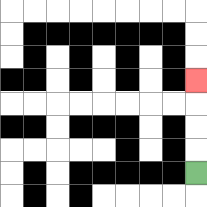{'start': '[8, 7]', 'end': '[8, 3]', 'path_directions': 'U,U,U,U', 'path_coordinates': '[[8, 7], [8, 6], [8, 5], [8, 4], [8, 3]]'}